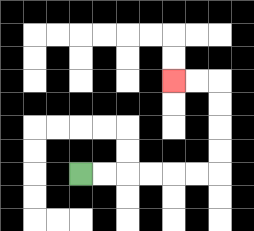{'start': '[3, 7]', 'end': '[7, 3]', 'path_directions': 'R,R,R,R,R,R,U,U,U,U,L,L', 'path_coordinates': '[[3, 7], [4, 7], [5, 7], [6, 7], [7, 7], [8, 7], [9, 7], [9, 6], [9, 5], [9, 4], [9, 3], [8, 3], [7, 3]]'}